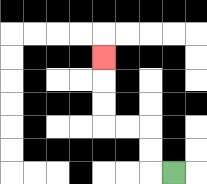{'start': '[7, 7]', 'end': '[4, 2]', 'path_directions': 'L,U,U,L,L,U,U,U', 'path_coordinates': '[[7, 7], [6, 7], [6, 6], [6, 5], [5, 5], [4, 5], [4, 4], [4, 3], [4, 2]]'}